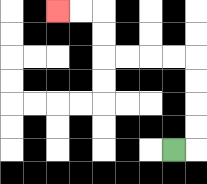{'start': '[7, 6]', 'end': '[2, 0]', 'path_directions': 'R,U,U,U,U,L,L,L,L,U,U,L,L', 'path_coordinates': '[[7, 6], [8, 6], [8, 5], [8, 4], [8, 3], [8, 2], [7, 2], [6, 2], [5, 2], [4, 2], [4, 1], [4, 0], [3, 0], [2, 0]]'}